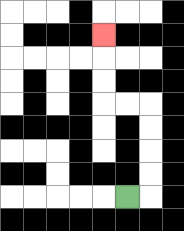{'start': '[5, 8]', 'end': '[4, 1]', 'path_directions': 'R,U,U,U,U,L,L,U,U,U', 'path_coordinates': '[[5, 8], [6, 8], [6, 7], [6, 6], [6, 5], [6, 4], [5, 4], [4, 4], [4, 3], [4, 2], [4, 1]]'}